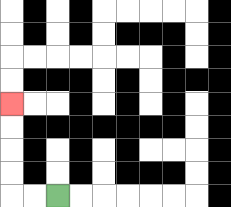{'start': '[2, 8]', 'end': '[0, 4]', 'path_directions': 'L,L,U,U,U,U', 'path_coordinates': '[[2, 8], [1, 8], [0, 8], [0, 7], [0, 6], [0, 5], [0, 4]]'}